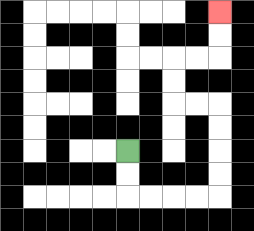{'start': '[5, 6]', 'end': '[9, 0]', 'path_directions': 'D,D,R,R,R,R,U,U,U,U,L,L,U,U,R,R,U,U', 'path_coordinates': '[[5, 6], [5, 7], [5, 8], [6, 8], [7, 8], [8, 8], [9, 8], [9, 7], [9, 6], [9, 5], [9, 4], [8, 4], [7, 4], [7, 3], [7, 2], [8, 2], [9, 2], [9, 1], [9, 0]]'}